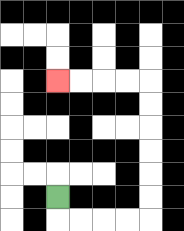{'start': '[2, 8]', 'end': '[2, 3]', 'path_directions': 'D,R,R,R,R,U,U,U,U,U,U,L,L,L,L', 'path_coordinates': '[[2, 8], [2, 9], [3, 9], [4, 9], [5, 9], [6, 9], [6, 8], [6, 7], [6, 6], [6, 5], [6, 4], [6, 3], [5, 3], [4, 3], [3, 3], [2, 3]]'}